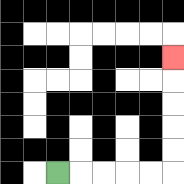{'start': '[2, 7]', 'end': '[7, 2]', 'path_directions': 'R,R,R,R,R,U,U,U,U,U', 'path_coordinates': '[[2, 7], [3, 7], [4, 7], [5, 7], [6, 7], [7, 7], [7, 6], [7, 5], [7, 4], [7, 3], [7, 2]]'}